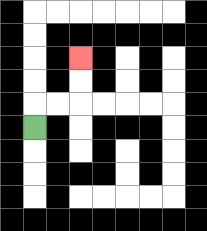{'start': '[1, 5]', 'end': '[3, 2]', 'path_directions': 'U,R,R,U,U', 'path_coordinates': '[[1, 5], [1, 4], [2, 4], [3, 4], [3, 3], [3, 2]]'}